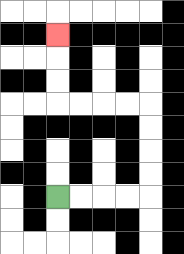{'start': '[2, 8]', 'end': '[2, 1]', 'path_directions': 'R,R,R,R,U,U,U,U,L,L,L,L,U,U,U', 'path_coordinates': '[[2, 8], [3, 8], [4, 8], [5, 8], [6, 8], [6, 7], [6, 6], [6, 5], [6, 4], [5, 4], [4, 4], [3, 4], [2, 4], [2, 3], [2, 2], [2, 1]]'}